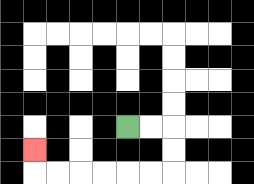{'start': '[5, 5]', 'end': '[1, 6]', 'path_directions': 'R,R,D,D,L,L,L,L,L,L,U', 'path_coordinates': '[[5, 5], [6, 5], [7, 5], [7, 6], [7, 7], [6, 7], [5, 7], [4, 7], [3, 7], [2, 7], [1, 7], [1, 6]]'}